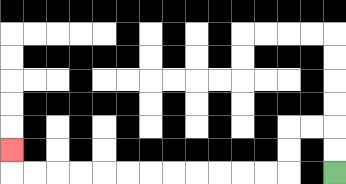{'start': '[14, 7]', 'end': '[0, 6]', 'path_directions': 'U,U,L,L,D,D,L,L,L,L,L,L,L,L,L,L,L,L,U', 'path_coordinates': '[[14, 7], [14, 6], [14, 5], [13, 5], [12, 5], [12, 6], [12, 7], [11, 7], [10, 7], [9, 7], [8, 7], [7, 7], [6, 7], [5, 7], [4, 7], [3, 7], [2, 7], [1, 7], [0, 7], [0, 6]]'}